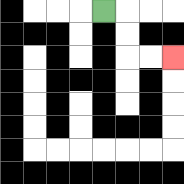{'start': '[4, 0]', 'end': '[7, 2]', 'path_directions': 'R,D,D,R,R', 'path_coordinates': '[[4, 0], [5, 0], [5, 1], [5, 2], [6, 2], [7, 2]]'}